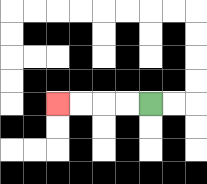{'start': '[6, 4]', 'end': '[2, 4]', 'path_directions': 'L,L,L,L', 'path_coordinates': '[[6, 4], [5, 4], [4, 4], [3, 4], [2, 4]]'}